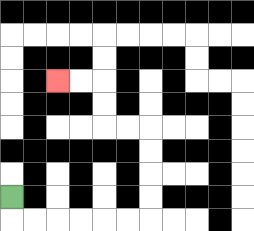{'start': '[0, 8]', 'end': '[2, 3]', 'path_directions': 'D,R,R,R,R,R,R,U,U,U,U,L,L,U,U,L,L', 'path_coordinates': '[[0, 8], [0, 9], [1, 9], [2, 9], [3, 9], [4, 9], [5, 9], [6, 9], [6, 8], [6, 7], [6, 6], [6, 5], [5, 5], [4, 5], [4, 4], [4, 3], [3, 3], [2, 3]]'}